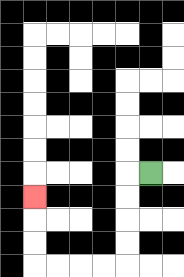{'start': '[6, 7]', 'end': '[1, 8]', 'path_directions': 'L,D,D,D,D,L,L,L,L,U,U,U', 'path_coordinates': '[[6, 7], [5, 7], [5, 8], [5, 9], [5, 10], [5, 11], [4, 11], [3, 11], [2, 11], [1, 11], [1, 10], [1, 9], [1, 8]]'}